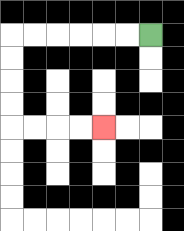{'start': '[6, 1]', 'end': '[4, 5]', 'path_directions': 'L,L,L,L,L,L,D,D,D,D,R,R,R,R', 'path_coordinates': '[[6, 1], [5, 1], [4, 1], [3, 1], [2, 1], [1, 1], [0, 1], [0, 2], [0, 3], [0, 4], [0, 5], [1, 5], [2, 5], [3, 5], [4, 5]]'}